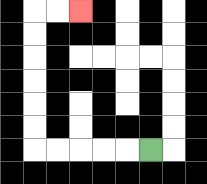{'start': '[6, 6]', 'end': '[3, 0]', 'path_directions': 'L,L,L,L,L,U,U,U,U,U,U,R,R', 'path_coordinates': '[[6, 6], [5, 6], [4, 6], [3, 6], [2, 6], [1, 6], [1, 5], [1, 4], [1, 3], [1, 2], [1, 1], [1, 0], [2, 0], [3, 0]]'}